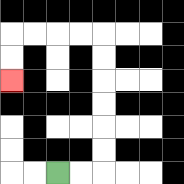{'start': '[2, 7]', 'end': '[0, 3]', 'path_directions': 'R,R,U,U,U,U,U,U,L,L,L,L,D,D', 'path_coordinates': '[[2, 7], [3, 7], [4, 7], [4, 6], [4, 5], [4, 4], [4, 3], [4, 2], [4, 1], [3, 1], [2, 1], [1, 1], [0, 1], [0, 2], [0, 3]]'}